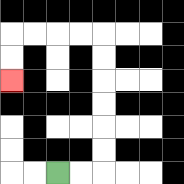{'start': '[2, 7]', 'end': '[0, 3]', 'path_directions': 'R,R,U,U,U,U,U,U,L,L,L,L,D,D', 'path_coordinates': '[[2, 7], [3, 7], [4, 7], [4, 6], [4, 5], [4, 4], [4, 3], [4, 2], [4, 1], [3, 1], [2, 1], [1, 1], [0, 1], [0, 2], [0, 3]]'}